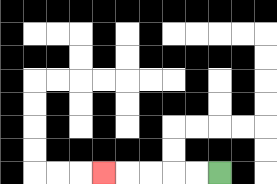{'start': '[9, 7]', 'end': '[4, 7]', 'path_directions': 'L,L,L,L,L', 'path_coordinates': '[[9, 7], [8, 7], [7, 7], [6, 7], [5, 7], [4, 7]]'}